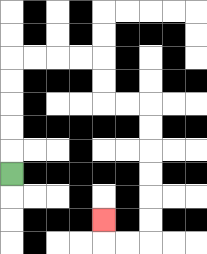{'start': '[0, 7]', 'end': '[4, 9]', 'path_directions': 'U,U,U,U,U,R,R,R,R,D,D,R,R,D,D,D,D,D,D,L,L,U', 'path_coordinates': '[[0, 7], [0, 6], [0, 5], [0, 4], [0, 3], [0, 2], [1, 2], [2, 2], [3, 2], [4, 2], [4, 3], [4, 4], [5, 4], [6, 4], [6, 5], [6, 6], [6, 7], [6, 8], [6, 9], [6, 10], [5, 10], [4, 10], [4, 9]]'}